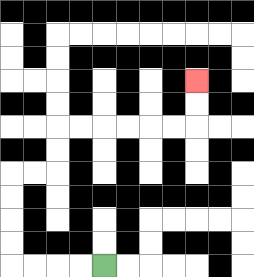{'start': '[4, 11]', 'end': '[8, 3]', 'path_directions': 'L,L,L,L,U,U,U,U,R,R,U,U,R,R,R,R,R,R,U,U', 'path_coordinates': '[[4, 11], [3, 11], [2, 11], [1, 11], [0, 11], [0, 10], [0, 9], [0, 8], [0, 7], [1, 7], [2, 7], [2, 6], [2, 5], [3, 5], [4, 5], [5, 5], [6, 5], [7, 5], [8, 5], [8, 4], [8, 3]]'}